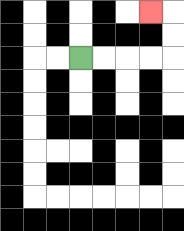{'start': '[3, 2]', 'end': '[6, 0]', 'path_directions': 'R,R,R,R,U,U,L', 'path_coordinates': '[[3, 2], [4, 2], [5, 2], [6, 2], [7, 2], [7, 1], [7, 0], [6, 0]]'}